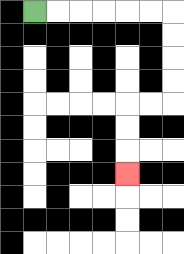{'start': '[1, 0]', 'end': '[5, 7]', 'path_directions': 'R,R,R,R,R,R,D,D,D,D,L,L,D,D,D', 'path_coordinates': '[[1, 0], [2, 0], [3, 0], [4, 0], [5, 0], [6, 0], [7, 0], [7, 1], [7, 2], [7, 3], [7, 4], [6, 4], [5, 4], [5, 5], [5, 6], [5, 7]]'}